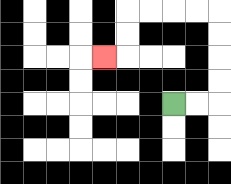{'start': '[7, 4]', 'end': '[4, 2]', 'path_directions': 'R,R,U,U,U,U,L,L,L,L,D,D,L', 'path_coordinates': '[[7, 4], [8, 4], [9, 4], [9, 3], [9, 2], [9, 1], [9, 0], [8, 0], [7, 0], [6, 0], [5, 0], [5, 1], [5, 2], [4, 2]]'}